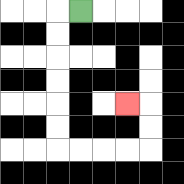{'start': '[3, 0]', 'end': '[5, 4]', 'path_directions': 'L,D,D,D,D,D,D,R,R,R,R,U,U,L', 'path_coordinates': '[[3, 0], [2, 0], [2, 1], [2, 2], [2, 3], [2, 4], [2, 5], [2, 6], [3, 6], [4, 6], [5, 6], [6, 6], [6, 5], [6, 4], [5, 4]]'}